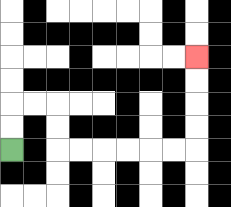{'start': '[0, 6]', 'end': '[8, 2]', 'path_directions': 'U,U,R,R,D,D,R,R,R,R,R,R,U,U,U,U', 'path_coordinates': '[[0, 6], [0, 5], [0, 4], [1, 4], [2, 4], [2, 5], [2, 6], [3, 6], [4, 6], [5, 6], [6, 6], [7, 6], [8, 6], [8, 5], [8, 4], [8, 3], [8, 2]]'}